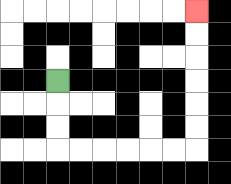{'start': '[2, 3]', 'end': '[8, 0]', 'path_directions': 'D,D,D,R,R,R,R,R,R,U,U,U,U,U,U', 'path_coordinates': '[[2, 3], [2, 4], [2, 5], [2, 6], [3, 6], [4, 6], [5, 6], [6, 6], [7, 6], [8, 6], [8, 5], [8, 4], [8, 3], [8, 2], [8, 1], [8, 0]]'}